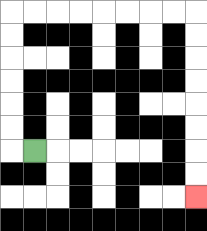{'start': '[1, 6]', 'end': '[8, 8]', 'path_directions': 'L,U,U,U,U,U,U,R,R,R,R,R,R,R,R,D,D,D,D,D,D,D,D', 'path_coordinates': '[[1, 6], [0, 6], [0, 5], [0, 4], [0, 3], [0, 2], [0, 1], [0, 0], [1, 0], [2, 0], [3, 0], [4, 0], [5, 0], [6, 0], [7, 0], [8, 0], [8, 1], [8, 2], [8, 3], [8, 4], [8, 5], [8, 6], [8, 7], [8, 8]]'}